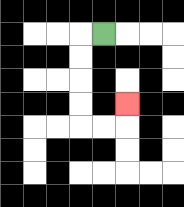{'start': '[4, 1]', 'end': '[5, 4]', 'path_directions': 'L,D,D,D,D,R,R,U', 'path_coordinates': '[[4, 1], [3, 1], [3, 2], [3, 3], [3, 4], [3, 5], [4, 5], [5, 5], [5, 4]]'}